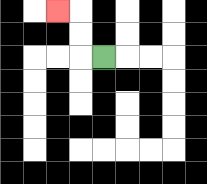{'start': '[4, 2]', 'end': '[2, 0]', 'path_directions': 'L,U,U,L', 'path_coordinates': '[[4, 2], [3, 2], [3, 1], [3, 0], [2, 0]]'}